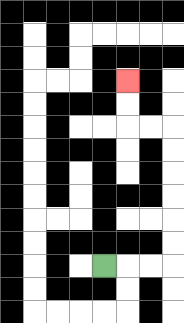{'start': '[4, 11]', 'end': '[5, 3]', 'path_directions': 'R,R,R,U,U,U,U,U,U,L,L,U,U', 'path_coordinates': '[[4, 11], [5, 11], [6, 11], [7, 11], [7, 10], [7, 9], [7, 8], [7, 7], [7, 6], [7, 5], [6, 5], [5, 5], [5, 4], [5, 3]]'}